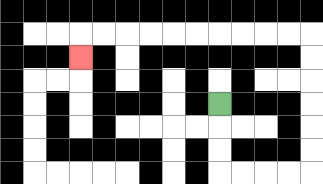{'start': '[9, 4]', 'end': '[3, 2]', 'path_directions': 'D,D,D,R,R,R,R,U,U,U,U,U,U,L,L,L,L,L,L,L,L,L,L,D', 'path_coordinates': '[[9, 4], [9, 5], [9, 6], [9, 7], [10, 7], [11, 7], [12, 7], [13, 7], [13, 6], [13, 5], [13, 4], [13, 3], [13, 2], [13, 1], [12, 1], [11, 1], [10, 1], [9, 1], [8, 1], [7, 1], [6, 1], [5, 1], [4, 1], [3, 1], [3, 2]]'}